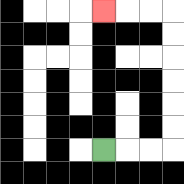{'start': '[4, 6]', 'end': '[4, 0]', 'path_directions': 'R,R,R,U,U,U,U,U,U,L,L,L', 'path_coordinates': '[[4, 6], [5, 6], [6, 6], [7, 6], [7, 5], [7, 4], [7, 3], [7, 2], [7, 1], [7, 0], [6, 0], [5, 0], [4, 0]]'}